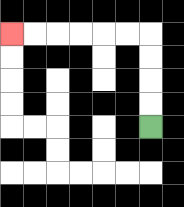{'start': '[6, 5]', 'end': '[0, 1]', 'path_directions': 'U,U,U,U,L,L,L,L,L,L', 'path_coordinates': '[[6, 5], [6, 4], [6, 3], [6, 2], [6, 1], [5, 1], [4, 1], [3, 1], [2, 1], [1, 1], [0, 1]]'}